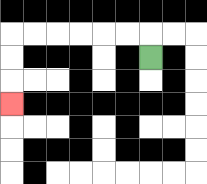{'start': '[6, 2]', 'end': '[0, 4]', 'path_directions': 'U,L,L,L,L,L,L,D,D,D', 'path_coordinates': '[[6, 2], [6, 1], [5, 1], [4, 1], [3, 1], [2, 1], [1, 1], [0, 1], [0, 2], [0, 3], [0, 4]]'}